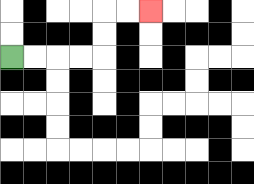{'start': '[0, 2]', 'end': '[6, 0]', 'path_directions': 'R,R,R,R,U,U,R,R', 'path_coordinates': '[[0, 2], [1, 2], [2, 2], [3, 2], [4, 2], [4, 1], [4, 0], [5, 0], [6, 0]]'}